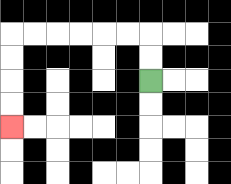{'start': '[6, 3]', 'end': '[0, 5]', 'path_directions': 'U,U,L,L,L,L,L,L,D,D,D,D', 'path_coordinates': '[[6, 3], [6, 2], [6, 1], [5, 1], [4, 1], [3, 1], [2, 1], [1, 1], [0, 1], [0, 2], [0, 3], [0, 4], [0, 5]]'}